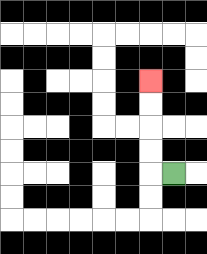{'start': '[7, 7]', 'end': '[6, 3]', 'path_directions': 'L,U,U,U,U', 'path_coordinates': '[[7, 7], [6, 7], [6, 6], [6, 5], [6, 4], [6, 3]]'}